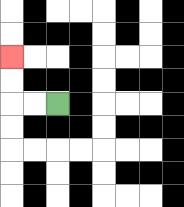{'start': '[2, 4]', 'end': '[0, 2]', 'path_directions': 'L,L,U,U', 'path_coordinates': '[[2, 4], [1, 4], [0, 4], [0, 3], [0, 2]]'}